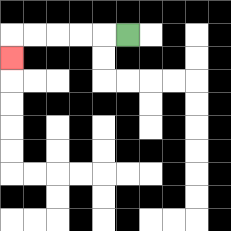{'start': '[5, 1]', 'end': '[0, 2]', 'path_directions': 'L,L,L,L,L,D', 'path_coordinates': '[[5, 1], [4, 1], [3, 1], [2, 1], [1, 1], [0, 1], [0, 2]]'}